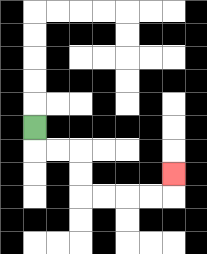{'start': '[1, 5]', 'end': '[7, 7]', 'path_directions': 'D,R,R,D,D,R,R,R,R,U', 'path_coordinates': '[[1, 5], [1, 6], [2, 6], [3, 6], [3, 7], [3, 8], [4, 8], [5, 8], [6, 8], [7, 8], [7, 7]]'}